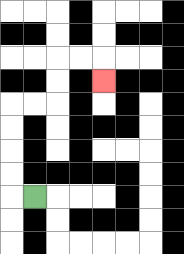{'start': '[1, 8]', 'end': '[4, 3]', 'path_directions': 'L,U,U,U,U,R,R,U,U,R,R,D', 'path_coordinates': '[[1, 8], [0, 8], [0, 7], [0, 6], [0, 5], [0, 4], [1, 4], [2, 4], [2, 3], [2, 2], [3, 2], [4, 2], [4, 3]]'}